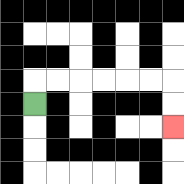{'start': '[1, 4]', 'end': '[7, 5]', 'path_directions': 'U,R,R,R,R,R,R,D,D', 'path_coordinates': '[[1, 4], [1, 3], [2, 3], [3, 3], [4, 3], [5, 3], [6, 3], [7, 3], [7, 4], [7, 5]]'}